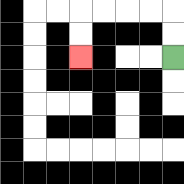{'start': '[7, 2]', 'end': '[3, 2]', 'path_directions': 'U,U,L,L,L,L,D,D', 'path_coordinates': '[[7, 2], [7, 1], [7, 0], [6, 0], [5, 0], [4, 0], [3, 0], [3, 1], [3, 2]]'}